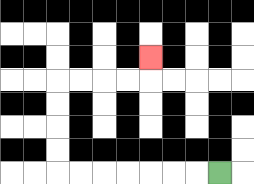{'start': '[9, 7]', 'end': '[6, 2]', 'path_directions': 'L,L,L,L,L,L,L,U,U,U,U,R,R,R,R,U', 'path_coordinates': '[[9, 7], [8, 7], [7, 7], [6, 7], [5, 7], [4, 7], [3, 7], [2, 7], [2, 6], [2, 5], [2, 4], [2, 3], [3, 3], [4, 3], [5, 3], [6, 3], [6, 2]]'}